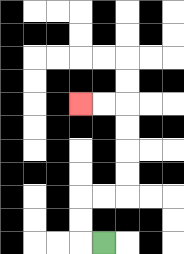{'start': '[4, 10]', 'end': '[3, 4]', 'path_directions': 'L,U,U,R,R,U,U,U,U,L,L', 'path_coordinates': '[[4, 10], [3, 10], [3, 9], [3, 8], [4, 8], [5, 8], [5, 7], [5, 6], [5, 5], [5, 4], [4, 4], [3, 4]]'}